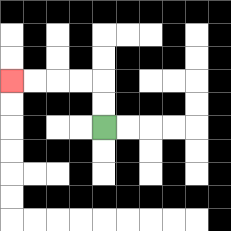{'start': '[4, 5]', 'end': '[0, 3]', 'path_directions': 'U,U,L,L,L,L', 'path_coordinates': '[[4, 5], [4, 4], [4, 3], [3, 3], [2, 3], [1, 3], [0, 3]]'}